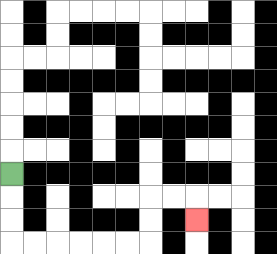{'start': '[0, 7]', 'end': '[8, 9]', 'path_directions': 'D,D,D,R,R,R,R,R,R,U,U,R,R,D', 'path_coordinates': '[[0, 7], [0, 8], [0, 9], [0, 10], [1, 10], [2, 10], [3, 10], [4, 10], [5, 10], [6, 10], [6, 9], [6, 8], [7, 8], [8, 8], [8, 9]]'}